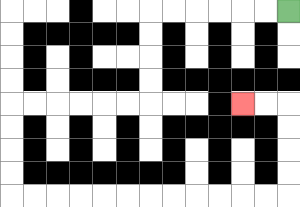{'start': '[12, 0]', 'end': '[10, 4]', 'path_directions': 'L,L,L,L,L,L,D,D,D,D,L,L,L,L,L,L,D,D,D,D,R,R,R,R,R,R,R,R,R,R,R,R,U,U,U,U,L,L', 'path_coordinates': '[[12, 0], [11, 0], [10, 0], [9, 0], [8, 0], [7, 0], [6, 0], [6, 1], [6, 2], [6, 3], [6, 4], [5, 4], [4, 4], [3, 4], [2, 4], [1, 4], [0, 4], [0, 5], [0, 6], [0, 7], [0, 8], [1, 8], [2, 8], [3, 8], [4, 8], [5, 8], [6, 8], [7, 8], [8, 8], [9, 8], [10, 8], [11, 8], [12, 8], [12, 7], [12, 6], [12, 5], [12, 4], [11, 4], [10, 4]]'}